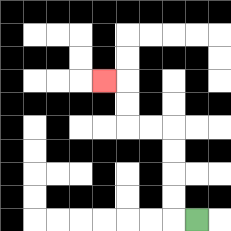{'start': '[8, 9]', 'end': '[4, 3]', 'path_directions': 'L,U,U,U,U,L,L,U,U,L', 'path_coordinates': '[[8, 9], [7, 9], [7, 8], [7, 7], [7, 6], [7, 5], [6, 5], [5, 5], [5, 4], [5, 3], [4, 3]]'}